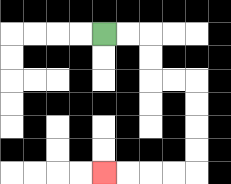{'start': '[4, 1]', 'end': '[4, 7]', 'path_directions': 'R,R,D,D,R,R,D,D,D,D,L,L,L,L', 'path_coordinates': '[[4, 1], [5, 1], [6, 1], [6, 2], [6, 3], [7, 3], [8, 3], [8, 4], [8, 5], [8, 6], [8, 7], [7, 7], [6, 7], [5, 7], [4, 7]]'}